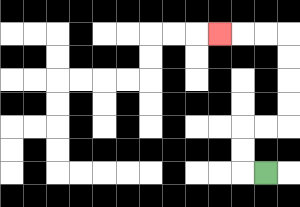{'start': '[11, 7]', 'end': '[9, 1]', 'path_directions': 'L,U,U,R,R,U,U,U,U,L,L,L', 'path_coordinates': '[[11, 7], [10, 7], [10, 6], [10, 5], [11, 5], [12, 5], [12, 4], [12, 3], [12, 2], [12, 1], [11, 1], [10, 1], [9, 1]]'}